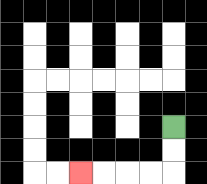{'start': '[7, 5]', 'end': '[3, 7]', 'path_directions': 'D,D,L,L,L,L', 'path_coordinates': '[[7, 5], [7, 6], [7, 7], [6, 7], [5, 7], [4, 7], [3, 7]]'}